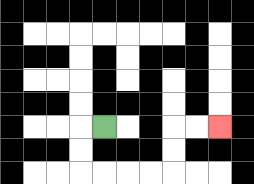{'start': '[4, 5]', 'end': '[9, 5]', 'path_directions': 'L,D,D,R,R,R,R,U,U,R,R', 'path_coordinates': '[[4, 5], [3, 5], [3, 6], [3, 7], [4, 7], [5, 7], [6, 7], [7, 7], [7, 6], [7, 5], [8, 5], [9, 5]]'}